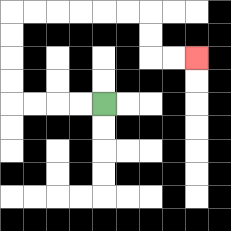{'start': '[4, 4]', 'end': '[8, 2]', 'path_directions': 'L,L,L,L,U,U,U,U,R,R,R,R,R,R,D,D,R,R', 'path_coordinates': '[[4, 4], [3, 4], [2, 4], [1, 4], [0, 4], [0, 3], [0, 2], [0, 1], [0, 0], [1, 0], [2, 0], [3, 0], [4, 0], [5, 0], [6, 0], [6, 1], [6, 2], [7, 2], [8, 2]]'}